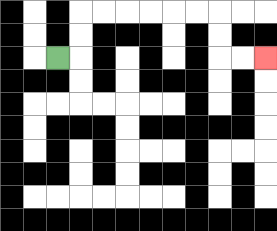{'start': '[2, 2]', 'end': '[11, 2]', 'path_directions': 'R,U,U,R,R,R,R,R,R,D,D,R,R', 'path_coordinates': '[[2, 2], [3, 2], [3, 1], [3, 0], [4, 0], [5, 0], [6, 0], [7, 0], [8, 0], [9, 0], [9, 1], [9, 2], [10, 2], [11, 2]]'}